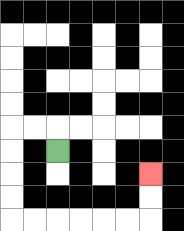{'start': '[2, 6]', 'end': '[6, 7]', 'path_directions': 'U,L,L,D,D,D,D,R,R,R,R,R,R,U,U', 'path_coordinates': '[[2, 6], [2, 5], [1, 5], [0, 5], [0, 6], [0, 7], [0, 8], [0, 9], [1, 9], [2, 9], [3, 9], [4, 9], [5, 9], [6, 9], [6, 8], [6, 7]]'}